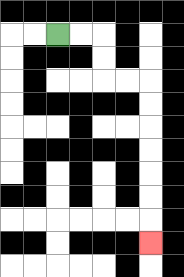{'start': '[2, 1]', 'end': '[6, 10]', 'path_directions': 'R,R,D,D,R,R,D,D,D,D,D,D,D', 'path_coordinates': '[[2, 1], [3, 1], [4, 1], [4, 2], [4, 3], [5, 3], [6, 3], [6, 4], [6, 5], [6, 6], [6, 7], [6, 8], [6, 9], [6, 10]]'}